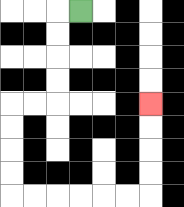{'start': '[3, 0]', 'end': '[6, 4]', 'path_directions': 'L,D,D,D,D,L,L,D,D,D,D,R,R,R,R,R,R,U,U,U,U', 'path_coordinates': '[[3, 0], [2, 0], [2, 1], [2, 2], [2, 3], [2, 4], [1, 4], [0, 4], [0, 5], [0, 6], [0, 7], [0, 8], [1, 8], [2, 8], [3, 8], [4, 8], [5, 8], [6, 8], [6, 7], [6, 6], [6, 5], [6, 4]]'}